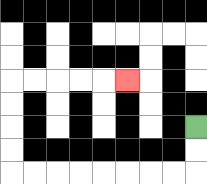{'start': '[8, 5]', 'end': '[5, 3]', 'path_directions': 'D,D,L,L,L,L,L,L,L,L,U,U,U,U,R,R,R,R,R', 'path_coordinates': '[[8, 5], [8, 6], [8, 7], [7, 7], [6, 7], [5, 7], [4, 7], [3, 7], [2, 7], [1, 7], [0, 7], [0, 6], [0, 5], [0, 4], [0, 3], [1, 3], [2, 3], [3, 3], [4, 3], [5, 3]]'}